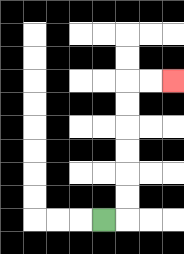{'start': '[4, 9]', 'end': '[7, 3]', 'path_directions': 'R,U,U,U,U,U,U,R,R', 'path_coordinates': '[[4, 9], [5, 9], [5, 8], [5, 7], [5, 6], [5, 5], [5, 4], [5, 3], [6, 3], [7, 3]]'}